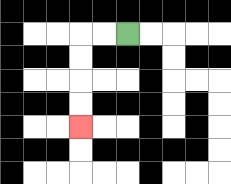{'start': '[5, 1]', 'end': '[3, 5]', 'path_directions': 'L,L,D,D,D,D', 'path_coordinates': '[[5, 1], [4, 1], [3, 1], [3, 2], [3, 3], [3, 4], [3, 5]]'}